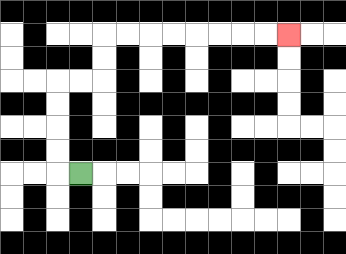{'start': '[3, 7]', 'end': '[12, 1]', 'path_directions': 'L,U,U,U,U,R,R,U,U,R,R,R,R,R,R,R,R', 'path_coordinates': '[[3, 7], [2, 7], [2, 6], [2, 5], [2, 4], [2, 3], [3, 3], [4, 3], [4, 2], [4, 1], [5, 1], [6, 1], [7, 1], [8, 1], [9, 1], [10, 1], [11, 1], [12, 1]]'}